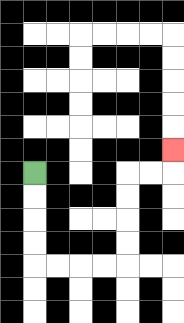{'start': '[1, 7]', 'end': '[7, 6]', 'path_directions': 'D,D,D,D,R,R,R,R,U,U,U,U,R,R,U', 'path_coordinates': '[[1, 7], [1, 8], [1, 9], [1, 10], [1, 11], [2, 11], [3, 11], [4, 11], [5, 11], [5, 10], [5, 9], [5, 8], [5, 7], [6, 7], [7, 7], [7, 6]]'}